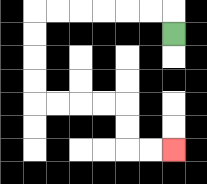{'start': '[7, 1]', 'end': '[7, 6]', 'path_directions': 'U,L,L,L,L,L,L,D,D,D,D,R,R,R,R,D,D,R,R', 'path_coordinates': '[[7, 1], [7, 0], [6, 0], [5, 0], [4, 0], [3, 0], [2, 0], [1, 0], [1, 1], [1, 2], [1, 3], [1, 4], [2, 4], [3, 4], [4, 4], [5, 4], [5, 5], [5, 6], [6, 6], [7, 6]]'}